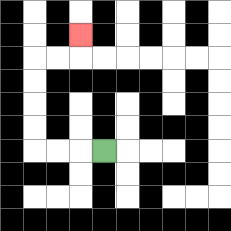{'start': '[4, 6]', 'end': '[3, 1]', 'path_directions': 'L,L,L,U,U,U,U,R,R,U', 'path_coordinates': '[[4, 6], [3, 6], [2, 6], [1, 6], [1, 5], [1, 4], [1, 3], [1, 2], [2, 2], [3, 2], [3, 1]]'}